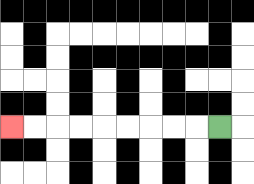{'start': '[9, 5]', 'end': '[0, 5]', 'path_directions': 'L,L,L,L,L,L,L,L,L', 'path_coordinates': '[[9, 5], [8, 5], [7, 5], [6, 5], [5, 5], [4, 5], [3, 5], [2, 5], [1, 5], [0, 5]]'}